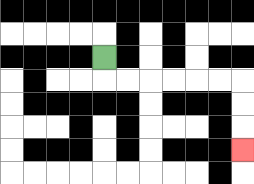{'start': '[4, 2]', 'end': '[10, 6]', 'path_directions': 'D,R,R,R,R,R,R,D,D,D', 'path_coordinates': '[[4, 2], [4, 3], [5, 3], [6, 3], [7, 3], [8, 3], [9, 3], [10, 3], [10, 4], [10, 5], [10, 6]]'}